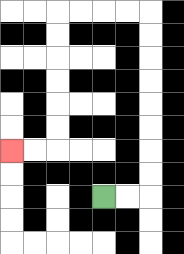{'start': '[4, 8]', 'end': '[0, 6]', 'path_directions': 'R,R,U,U,U,U,U,U,U,U,L,L,L,L,D,D,D,D,D,D,L,L', 'path_coordinates': '[[4, 8], [5, 8], [6, 8], [6, 7], [6, 6], [6, 5], [6, 4], [6, 3], [6, 2], [6, 1], [6, 0], [5, 0], [4, 0], [3, 0], [2, 0], [2, 1], [2, 2], [2, 3], [2, 4], [2, 5], [2, 6], [1, 6], [0, 6]]'}